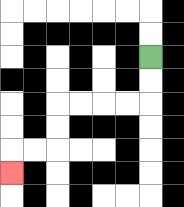{'start': '[6, 2]', 'end': '[0, 7]', 'path_directions': 'D,D,L,L,L,L,D,D,L,L,D', 'path_coordinates': '[[6, 2], [6, 3], [6, 4], [5, 4], [4, 4], [3, 4], [2, 4], [2, 5], [2, 6], [1, 6], [0, 6], [0, 7]]'}